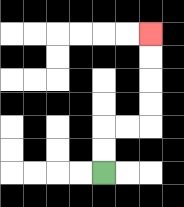{'start': '[4, 7]', 'end': '[6, 1]', 'path_directions': 'U,U,R,R,U,U,U,U', 'path_coordinates': '[[4, 7], [4, 6], [4, 5], [5, 5], [6, 5], [6, 4], [6, 3], [6, 2], [6, 1]]'}